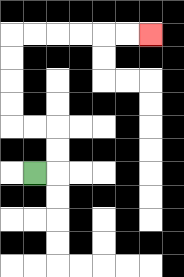{'start': '[1, 7]', 'end': '[6, 1]', 'path_directions': 'R,U,U,L,L,U,U,U,U,R,R,R,R,R,R', 'path_coordinates': '[[1, 7], [2, 7], [2, 6], [2, 5], [1, 5], [0, 5], [0, 4], [0, 3], [0, 2], [0, 1], [1, 1], [2, 1], [3, 1], [4, 1], [5, 1], [6, 1]]'}